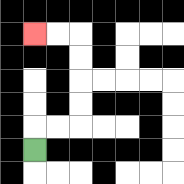{'start': '[1, 6]', 'end': '[1, 1]', 'path_directions': 'U,R,R,U,U,U,U,L,L', 'path_coordinates': '[[1, 6], [1, 5], [2, 5], [3, 5], [3, 4], [3, 3], [3, 2], [3, 1], [2, 1], [1, 1]]'}